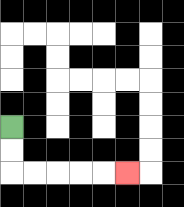{'start': '[0, 5]', 'end': '[5, 7]', 'path_directions': 'D,D,R,R,R,R,R', 'path_coordinates': '[[0, 5], [0, 6], [0, 7], [1, 7], [2, 7], [3, 7], [4, 7], [5, 7]]'}